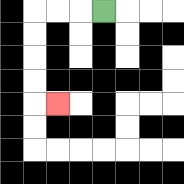{'start': '[4, 0]', 'end': '[2, 4]', 'path_directions': 'L,L,L,D,D,D,D,R', 'path_coordinates': '[[4, 0], [3, 0], [2, 0], [1, 0], [1, 1], [1, 2], [1, 3], [1, 4], [2, 4]]'}